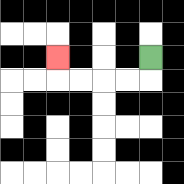{'start': '[6, 2]', 'end': '[2, 2]', 'path_directions': 'D,L,L,L,L,U', 'path_coordinates': '[[6, 2], [6, 3], [5, 3], [4, 3], [3, 3], [2, 3], [2, 2]]'}